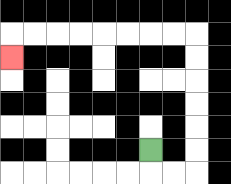{'start': '[6, 6]', 'end': '[0, 2]', 'path_directions': 'D,R,R,U,U,U,U,U,U,L,L,L,L,L,L,L,L,D', 'path_coordinates': '[[6, 6], [6, 7], [7, 7], [8, 7], [8, 6], [8, 5], [8, 4], [8, 3], [8, 2], [8, 1], [7, 1], [6, 1], [5, 1], [4, 1], [3, 1], [2, 1], [1, 1], [0, 1], [0, 2]]'}